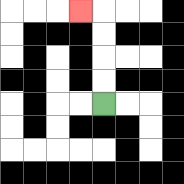{'start': '[4, 4]', 'end': '[3, 0]', 'path_directions': 'U,U,U,U,L', 'path_coordinates': '[[4, 4], [4, 3], [4, 2], [4, 1], [4, 0], [3, 0]]'}